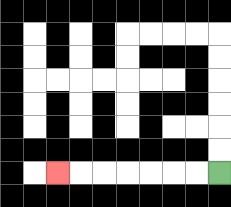{'start': '[9, 7]', 'end': '[2, 7]', 'path_directions': 'L,L,L,L,L,L,L', 'path_coordinates': '[[9, 7], [8, 7], [7, 7], [6, 7], [5, 7], [4, 7], [3, 7], [2, 7]]'}